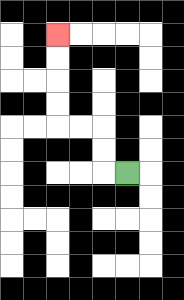{'start': '[5, 7]', 'end': '[2, 1]', 'path_directions': 'L,U,U,L,L,U,U,U,U', 'path_coordinates': '[[5, 7], [4, 7], [4, 6], [4, 5], [3, 5], [2, 5], [2, 4], [2, 3], [2, 2], [2, 1]]'}